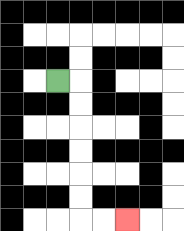{'start': '[2, 3]', 'end': '[5, 9]', 'path_directions': 'R,D,D,D,D,D,D,R,R', 'path_coordinates': '[[2, 3], [3, 3], [3, 4], [3, 5], [3, 6], [3, 7], [3, 8], [3, 9], [4, 9], [5, 9]]'}